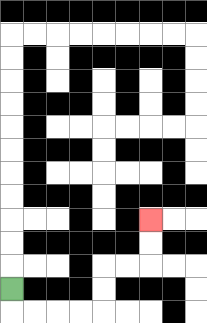{'start': '[0, 12]', 'end': '[6, 9]', 'path_directions': 'D,R,R,R,R,U,U,R,R,U,U', 'path_coordinates': '[[0, 12], [0, 13], [1, 13], [2, 13], [3, 13], [4, 13], [4, 12], [4, 11], [5, 11], [6, 11], [6, 10], [6, 9]]'}